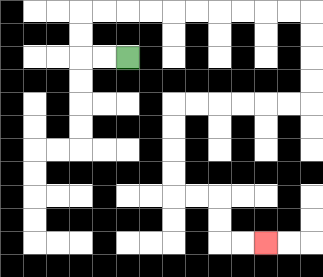{'start': '[5, 2]', 'end': '[11, 10]', 'path_directions': 'L,L,U,U,R,R,R,R,R,R,R,R,R,R,D,D,D,D,L,L,L,L,L,L,D,D,D,D,R,R,D,D,R,R', 'path_coordinates': '[[5, 2], [4, 2], [3, 2], [3, 1], [3, 0], [4, 0], [5, 0], [6, 0], [7, 0], [8, 0], [9, 0], [10, 0], [11, 0], [12, 0], [13, 0], [13, 1], [13, 2], [13, 3], [13, 4], [12, 4], [11, 4], [10, 4], [9, 4], [8, 4], [7, 4], [7, 5], [7, 6], [7, 7], [7, 8], [8, 8], [9, 8], [9, 9], [9, 10], [10, 10], [11, 10]]'}